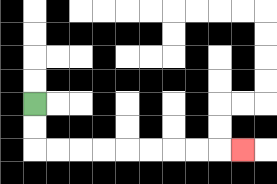{'start': '[1, 4]', 'end': '[10, 6]', 'path_directions': 'D,D,R,R,R,R,R,R,R,R,R', 'path_coordinates': '[[1, 4], [1, 5], [1, 6], [2, 6], [3, 6], [4, 6], [5, 6], [6, 6], [7, 6], [8, 6], [9, 6], [10, 6]]'}